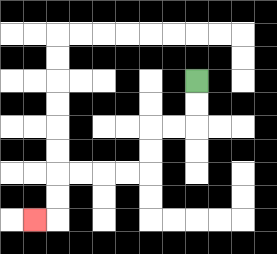{'start': '[8, 3]', 'end': '[1, 9]', 'path_directions': 'D,D,L,L,D,D,L,L,L,L,D,D,L', 'path_coordinates': '[[8, 3], [8, 4], [8, 5], [7, 5], [6, 5], [6, 6], [6, 7], [5, 7], [4, 7], [3, 7], [2, 7], [2, 8], [2, 9], [1, 9]]'}